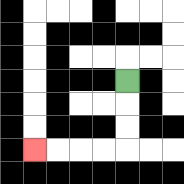{'start': '[5, 3]', 'end': '[1, 6]', 'path_directions': 'D,D,D,L,L,L,L', 'path_coordinates': '[[5, 3], [5, 4], [5, 5], [5, 6], [4, 6], [3, 6], [2, 6], [1, 6]]'}